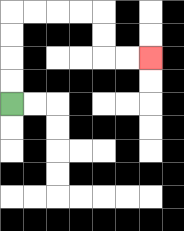{'start': '[0, 4]', 'end': '[6, 2]', 'path_directions': 'U,U,U,U,R,R,R,R,D,D,R,R', 'path_coordinates': '[[0, 4], [0, 3], [0, 2], [0, 1], [0, 0], [1, 0], [2, 0], [3, 0], [4, 0], [4, 1], [4, 2], [5, 2], [6, 2]]'}